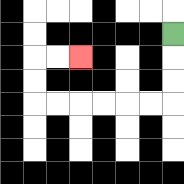{'start': '[7, 1]', 'end': '[3, 2]', 'path_directions': 'D,D,D,L,L,L,L,L,L,U,U,R,R', 'path_coordinates': '[[7, 1], [7, 2], [7, 3], [7, 4], [6, 4], [5, 4], [4, 4], [3, 4], [2, 4], [1, 4], [1, 3], [1, 2], [2, 2], [3, 2]]'}